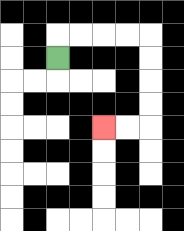{'start': '[2, 2]', 'end': '[4, 5]', 'path_directions': 'U,R,R,R,R,D,D,D,D,L,L', 'path_coordinates': '[[2, 2], [2, 1], [3, 1], [4, 1], [5, 1], [6, 1], [6, 2], [6, 3], [6, 4], [6, 5], [5, 5], [4, 5]]'}